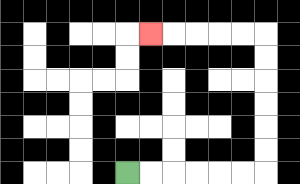{'start': '[5, 7]', 'end': '[6, 1]', 'path_directions': 'R,R,R,R,R,R,U,U,U,U,U,U,L,L,L,L,L', 'path_coordinates': '[[5, 7], [6, 7], [7, 7], [8, 7], [9, 7], [10, 7], [11, 7], [11, 6], [11, 5], [11, 4], [11, 3], [11, 2], [11, 1], [10, 1], [9, 1], [8, 1], [7, 1], [6, 1]]'}